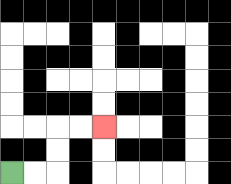{'start': '[0, 7]', 'end': '[4, 5]', 'path_directions': 'R,R,U,U,R,R', 'path_coordinates': '[[0, 7], [1, 7], [2, 7], [2, 6], [2, 5], [3, 5], [4, 5]]'}